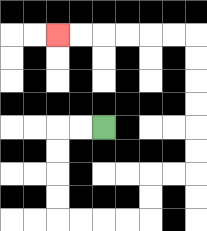{'start': '[4, 5]', 'end': '[2, 1]', 'path_directions': 'L,L,D,D,D,D,R,R,R,R,U,U,R,R,U,U,U,U,U,U,L,L,L,L,L,L', 'path_coordinates': '[[4, 5], [3, 5], [2, 5], [2, 6], [2, 7], [2, 8], [2, 9], [3, 9], [4, 9], [5, 9], [6, 9], [6, 8], [6, 7], [7, 7], [8, 7], [8, 6], [8, 5], [8, 4], [8, 3], [8, 2], [8, 1], [7, 1], [6, 1], [5, 1], [4, 1], [3, 1], [2, 1]]'}